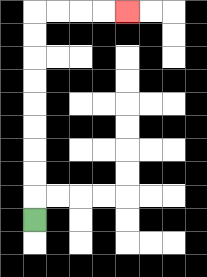{'start': '[1, 9]', 'end': '[5, 0]', 'path_directions': 'U,U,U,U,U,U,U,U,U,R,R,R,R', 'path_coordinates': '[[1, 9], [1, 8], [1, 7], [1, 6], [1, 5], [1, 4], [1, 3], [1, 2], [1, 1], [1, 0], [2, 0], [3, 0], [4, 0], [5, 0]]'}